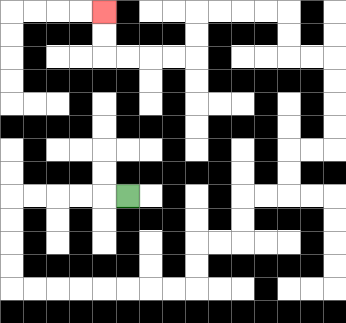{'start': '[5, 8]', 'end': '[4, 0]', 'path_directions': 'L,L,L,L,L,D,D,D,D,R,R,R,R,R,R,R,R,U,U,R,R,U,U,R,R,U,U,R,R,U,U,U,U,L,L,U,U,L,L,L,L,D,D,L,L,L,L,U,U', 'path_coordinates': '[[5, 8], [4, 8], [3, 8], [2, 8], [1, 8], [0, 8], [0, 9], [0, 10], [0, 11], [0, 12], [1, 12], [2, 12], [3, 12], [4, 12], [5, 12], [6, 12], [7, 12], [8, 12], [8, 11], [8, 10], [9, 10], [10, 10], [10, 9], [10, 8], [11, 8], [12, 8], [12, 7], [12, 6], [13, 6], [14, 6], [14, 5], [14, 4], [14, 3], [14, 2], [13, 2], [12, 2], [12, 1], [12, 0], [11, 0], [10, 0], [9, 0], [8, 0], [8, 1], [8, 2], [7, 2], [6, 2], [5, 2], [4, 2], [4, 1], [4, 0]]'}